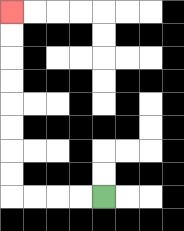{'start': '[4, 8]', 'end': '[0, 0]', 'path_directions': 'L,L,L,L,U,U,U,U,U,U,U,U', 'path_coordinates': '[[4, 8], [3, 8], [2, 8], [1, 8], [0, 8], [0, 7], [0, 6], [0, 5], [0, 4], [0, 3], [0, 2], [0, 1], [0, 0]]'}